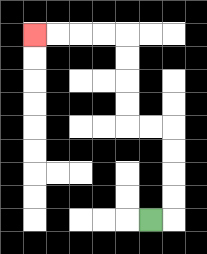{'start': '[6, 9]', 'end': '[1, 1]', 'path_directions': 'R,U,U,U,U,L,L,U,U,U,U,L,L,L,L', 'path_coordinates': '[[6, 9], [7, 9], [7, 8], [7, 7], [7, 6], [7, 5], [6, 5], [5, 5], [5, 4], [5, 3], [5, 2], [5, 1], [4, 1], [3, 1], [2, 1], [1, 1]]'}